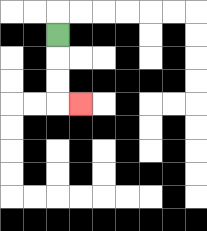{'start': '[2, 1]', 'end': '[3, 4]', 'path_directions': 'D,D,D,R', 'path_coordinates': '[[2, 1], [2, 2], [2, 3], [2, 4], [3, 4]]'}